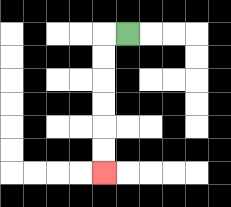{'start': '[5, 1]', 'end': '[4, 7]', 'path_directions': 'L,D,D,D,D,D,D', 'path_coordinates': '[[5, 1], [4, 1], [4, 2], [4, 3], [4, 4], [4, 5], [4, 6], [4, 7]]'}